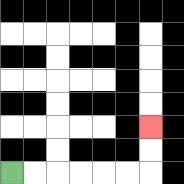{'start': '[0, 7]', 'end': '[6, 5]', 'path_directions': 'R,R,R,R,R,R,U,U', 'path_coordinates': '[[0, 7], [1, 7], [2, 7], [3, 7], [4, 7], [5, 7], [6, 7], [6, 6], [6, 5]]'}